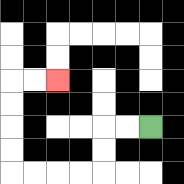{'start': '[6, 5]', 'end': '[2, 3]', 'path_directions': 'L,L,D,D,L,L,L,L,U,U,U,U,R,R', 'path_coordinates': '[[6, 5], [5, 5], [4, 5], [4, 6], [4, 7], [3, 7], [2, 7], [1, 7], [0, 7], [0, 6], [0, 5], [0, 4], [0, 3], [1, 3], [2, 3]]'}